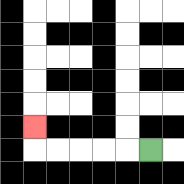{'start': '[6, 6]', 'end': '[1, 5]', 'path_directions': 'L,L,L,L,L,U', 'path_coordinates': '[[6, 6], [5, 6], [4, 6], [3, 6], [2, 6], [1, 6], [1, 5]]'}